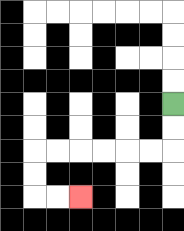{'start': '[7, 4]', 'end': '[3, 8]', 'path_directions': 'D,D,L,L,L,L,L,L,D,D,R,R', 'path_coordinates': '[[7, 4], [7, 5], [7, 6], [6, 6], [5, 6], [4, 6], [3, 6], [2, 6], [1, 6], [1, 7], [1, 8], [2, 8], [3, 8]]'}